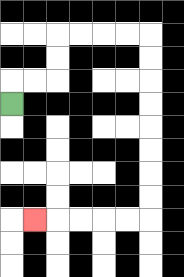{'start': '[0, 4]', 'end': '[1, 9]', 'path_directions': 'U,R,R,U,U,R,R,R,R,D,D,D,D,D,D,D,D,L,L,L,L,L', 'path_coordinates': '[[0, 4], [0, 3], [1, 3], [2, 3], [2, 2], [2, 1], [3, 1], [4, 1], [5, 1], [6, 1], [6, 2], [6, 3], [6, 4], [6, 5], [6, 6], [6, 7], [6, 8], [6, 9], [5, 9], [4, 9], [3, 9], [2, 9], [1, 9]]'}